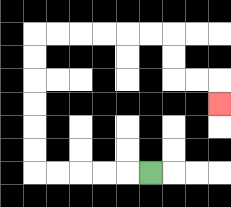{'start': '[6, 7]', 'end': '[9, 4]', 'path_directions': 'L,L,L,L,L,U,U,U,U,U,U,R,R,R,R,R,R,D,D,R,R,D', 'path_coordinates': '[[6, 7], [5, 7], [4, 7], [3, 7], [2, 7], [1, 7], [1, 6], [1, 5], [1, 4], [1, 3], [1, 2], [1, 1], [2, 1], [3, 1], [4, 1], [5, 1], [6, 1], [7, 1], [7, 2], [7, 3], [8, 3], [9, 3], [9, 4]]'}